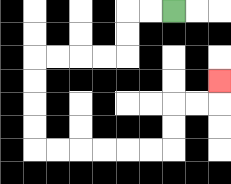{'start': '[7, 0]', 'end': '[9, 3]', 'path_directions': 'L,L,D,D,L,L,L,L,D,D,D,D,R,R,R,R,R,R,U,U,R,R,U', 'path_coordinates': '[[7, 0], [6, 0], [5, 0], [5, 1], [5, 2], [4, 2], [3, 2], [2, 2], [1, 2], [1, 3], [1, 4], [1, 5], [1, 6], [2, 6], [3, 6], [4, 6], [5, 6], [6, 6], [7, 6], [7, 5], [7, 4], [8, 4], [9, 4], [9, 3]]'}